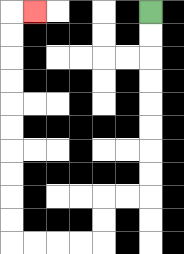{'start': '[6, 0]', 'end': '[1, 0]', 'path_directions': 'D,D,D,D,D,D,D,D,L,L,D,D,L,L,L,L,U,U,U,U,U,U,U,U,U,U,R', 'path_coordinates': '[[6, 0], [6, 1], [6, 2], [6, 3], [6, 4], [6, 5], [6, 6], [6, 7], [6, 8], [5, 8], [4, 8], [4, 9], [4, 10], [3, 10], [2, 10], [1, 10], [0, 10], [0, 9], [0, 8], [0, 7], [0, 6], [0, 5], [0, 4], [0, 3], [0, 2], [0, 1], [0, 0], [1, 0]]'}